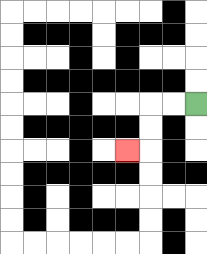{'start': '[8, 4]', 'end': '[5, 6]', 'path_directions': 'L,L,D,D,L', 'path_coordinates': '[[8, 4], [7, 4], [6, 4], [6, 5], [6, 6], [5, 6]]'}